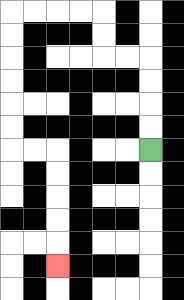{'start': '[6, 6]', 'end': '[2, 11]', 'path_directions': 'U,U,U,U,L,L,U,U,L,L,L,L,D,D,D,D,D,D,R,R,D,D,D,D,D', 'path_coordinates': '[[6, 6], [6, 5], [6, 4], [6, 3], [6, 2], [5, 2], [4, 2], [4, 1], [4, 0], [3, 0], [2, 0], [1, 0], [0, 0], [0, 1], [0, 2], [0, 3], [0, 4], [0, 5], [0, 6], [1, 6], [2, 6], [2, 7], [2, 8], [2, 9], [2, 10], [2, 11]]'}